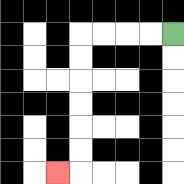{'start': '[7, 1]', 'end': '[2, 7]', 'path_directions': 'L,L,L,L,D,D,D,D,D,D,L', 'path_coordinates': '[[7, 1], [6, 1], [5, 1], [4, 1], [3, 1], [3, 2], [3, 3], [3, 4], [3, 5], [3, 6], [3, 7], [2, 7]]'}